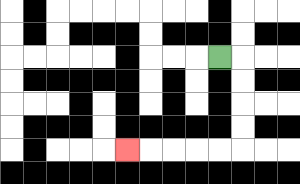{'start': '[9, 2]', 'end': '[5, 6]', 'path_directions': 'R,D,D,D,D,L,L,L,L,L', 'path_coordinates': '[[9, 2], [10, 2], [10, 3], [10, 4], [10, 5], [10, 6], [9, 6], [8, 6], [7, 6], [6, 6], [5, 6]]'}